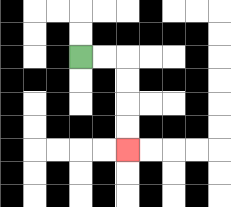{'start': '[3, 2]', 'end': '[5, 6]', 'path_directions': 'R,R,D,D,D,D', 'path_coordinates': '[[3, 2], [4, 2], [5, 2], [5, 3], [5, 4], [5, 5], [5, 6]]'}